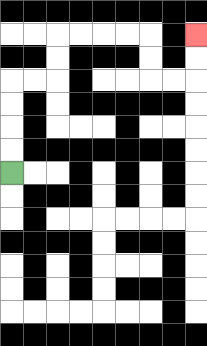{'start': '[0, 7]', 'end': '[8, 1]', 'path_directions': 'U,U,U,U,R,R,U,U,R,R,R,R,D,D,R,R,U,U', 'path_coordinates': '[[0, 7], [0, 6], [0, 5], [0, 4], [0, 3], [1, 3], [2, 3], [2, 2], [2, 1], [3, 1], [4, 1], [5, 1], [6, 1], [6, 2], [6, 3], [7, 3], [8, 3], [8, 2], [8, 1]]'}